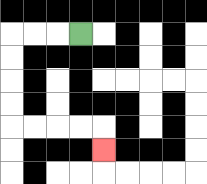{'start': '[3, 1]', 'end': '[4, 6]', 'path_directions': 'L,L,L,D,D,D,D,R,R,R,R,D', 'path_coordinates': '[[3, 1], [2, 1], [1, 1], [0, 1], [0, 2], [0, 3], [0, 4], [0, 5], [1, 5], [2, 5], [3, 5], [4, 5], [4, 6]]'}